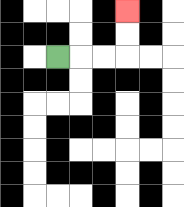{'start': '[2, 2]', 'end': '[5, 0]', 'path_directions': 'R,R,R,U,U', 'path_coordinates': '[[2, 2], [3, 2], [4, 2], [5, 2], [5, 1], [5, 0]]'}